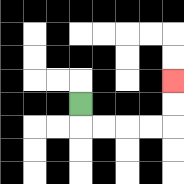{'start': '[3, 4]', 'end': '[7, 3]', 'path_directions': 'D,R,R,R,R,U,U', 'path_coordinates': '[[3, 4], [3, 5], [4, 5], [5, 5], [6, 5], [7, 5], [7, 4], [7, 3]]'}